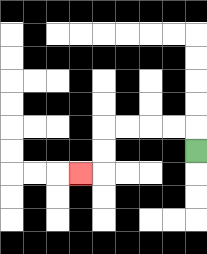{'start': '[8, 6]', 'end': '[3, 7]', 'path_directions': 'U,L,L,L,L,D,D,L', 'path_coordinates': '[[8, 6], [8, 5], [7, 5], [6, 5], [5, 5], [4, 5], [4, 6], [4, 7], [3, 7]]'}